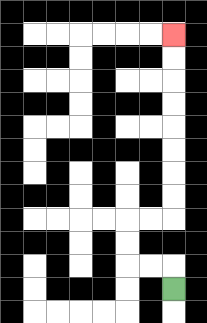{'start': '[7, 12]', 'end': '[7, 1]', 'path_directions': 'U,L,L,U,U,R,R,U,U,U,U,U,U,U,U', 'path_coordinates': '[[7, 12], [7, 11], [6, 11], [5, 11], [5, 10], [5, 9], [6, 9], [7, 9], [7, 8], [7, 7], [7, 6], [7, 5], [7, 4], [7, 3], [7, 2], [7, 1]]'}